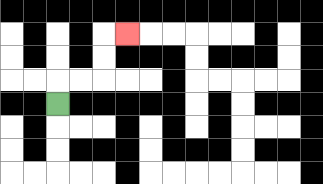{'start': '[2, 4]', 'end': '[5, 1]', 'path_directions': 'U,R,R,U,U,R', 'path_coordinates': '[[2, 4], [2, 3], [3, 3], [4, 3], [4, 2], [4, 1], [5, 1]]'}